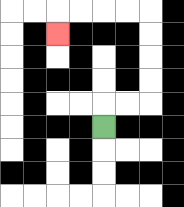{'start': '[4, 5]', 'end': '[2, 1]', 'path_directions': 'U,R,R,U,U,U,U,L,L,L,L,D', 'path_coordinates': '[[4, 5], [4, 4], [5, 4], [6, 4], [6, 3], [6, 2], [6, 1], [6, 0], [5, 0], [4, 0], [3, 0], [2, 0], [2, 1]]'}